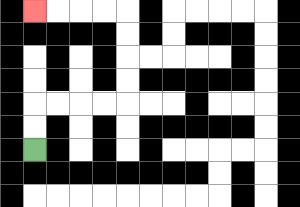{'start': '[1, 6]', 'end': '[1, 0]', 'path_directions': 'U,U,R,R,R,R,U,U,U,U,L,L,L,L', 'path_coordinates': '[[1, 6], [1, 5], [1, 4], [2, 4], [3, 4], [4, 4], [5, 4], [5, 3], [5, 2], [5, 1], [5, 0], [4, 0], [3, 0], [2, 0], [1, 0]]'}